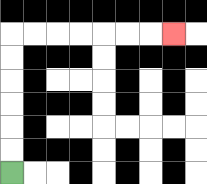{'start': '[0, 7]', 'end': '[7, 1]', 'path_directions': 'U,U,U,U,U,U,R,R,R,R,R,R,R', 'path_coordinates': '[[0, 7], [0, 6], [0, 5], [0, 4], [0, 3], [0, 2], [0, 1], [1, 1], [2, 1], [3, 1], [4, 1], [5, 1], [6, 1], [7, 1]]'}